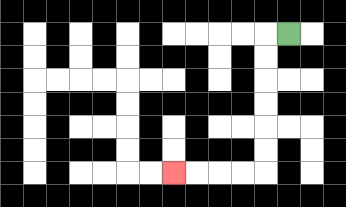{'start': '[12, 1]', 'end': '[7, 7]', 'path_directions': 'L,D,D,D,D,D,D,L,L,L,L', 'path_coordinates': '[[12, 1], [11, 1], [11, 2], [11, 3], [11, 4], [11, 5], [11, 6], [11, 7], [10, 7], [9, 7], [8, 7], [7, 7]]'}